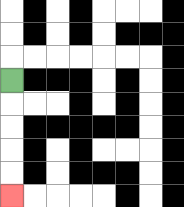{'start': '[0, 3]', 'end': '[0, 8]', 'path_directions': 'D,D,D,D,D', 'path_coordinates': '[[0, 3], [0, 4], [0, 5], [0, 6], [0, 7], [0, 8]]'}